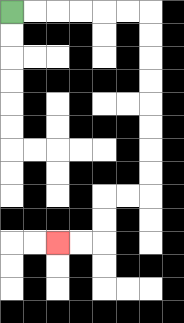{'start': '[0, 0]', 'end': '[2, 10]', 'path_directions': 'R,R,R,R,R,R,D,D,D,D,D,D,D,D,L,L,D,D,L,L', 'path_coordinates': '[[0, 0], [1, 0], [2, 0], [3, 0], [4, 0], [5, 0], [6, 0], [6, 1], [6, 2], [6, 3], [6, 4], [6, 5], [6, 6], [6, 7], [6, 8], [5, 8], [4, 8], [4, 9], [4, 10], [3, 10], [2, 10]]'}